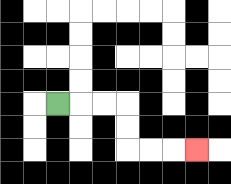{'start': '[2, 4]', 'end': '[8, 6]', 'path_directions': 'R,R,R,D,D,R,R,R', 'path_coordinates': '[[2, 4], [3, 4], [4, 4], [5, 4], [5, 5], [5, 6], [6, 6], [7, 6], [8, 6]]'}